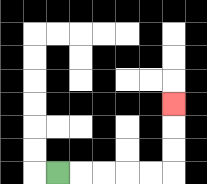{'start': '[2, 7]', 'end': '[7, 4]', 'path_directions': 'R,R,R,R,R,U,U,U', 'path_coordinates': '[[2, 7], [3, 7], [4, 7], [5, 7], [6, 7], [7, 7], [7, 6], [7, 5], [7, 4]]'}